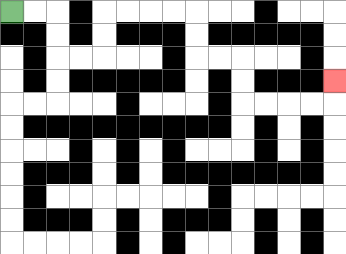{'start': '[0, 0]', 'end': '[14, 3]', 'path_directions': 'R,R,D,D,R,R,U,U,R,R,R,R,D,D,R,R,D,D,R,R,R,R,U', 'path_coordinates': '[[0, 0], [1, 0], [2, 0], [2, 1], [2, 2], [3, 2], [4, 2], [4, 1], [4, 0], [5, 0], [6, 0], [7, 0], [8, 0], [8, 1], [8, 2], [9, 2], [10, 2], [10, 3], [10, 4], [11, 4], [12, 4], [13, 4], [14, 4], [14, 3]]'}